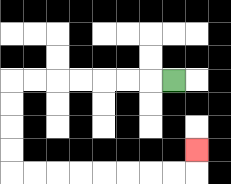{'start': '[7, 3]', 'end': '[8, 6]', 'path_directions': 'L,L,L,L,L,L,L,D,D,D,D,R,R,R,R,R,R,R,R,U', 'path_coordinates': '[[7, 3], [6, 3], [5, 3], [4, 3], [3, 3], [2, 3], [1, 3], [0, 3], [0, 4], [0, 5], [0, 6], [0, 7], [1, 7], [2, 7], [3, 7], [4, 7], [5, 7], [6, 7], [7, 7], [8, 7], [8, 6]]'}